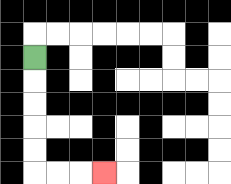{'start': '[1, 2]', 'end': '[4, 7]', 'path_directions': 'D,D,D,D,D,R,R,R', 'path_coordinates': '[[1, 2], [1, 3], [1, 4], [1, 5], [1, 6], [1, 7], [2, 7], [3, 7], [4, 7]]'}